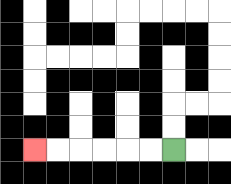{'start': '[7, 6]', 'end': '[1, 6]', 'path_directions': 'L,L,L,L,L,L', 'path_coordinates': '[[7, 6], [6, 6], [5, 6], [4, 6], [3, 6], [2, 6], [1, 6]]'}